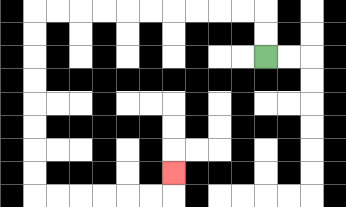{'start': '[11, 2]', 'end': '[7, 7]', 'path_directions': 'U,U,L,L,L,L,L,L,L,L,L,L,D,D,D,D,D,D,D,D,R,R,R,R,R,R,U', 'path_coordinates': '[[11, 2], [11, 1], [11, 0], [10, 0], [9, 0], [8, 0], [7, 0], [6, 0], [5, 0], [4, 0], [3, 0], [2, 0], [1, 0], [1, 1], [1, 2], [1, 3], [1, 4], [1, 5], [1, 6], [1, 7], [1, 8], [2, 8], [3, 8], [4, 8], [5, 8], [6, 8], [7, 8], [7, 7]]'}